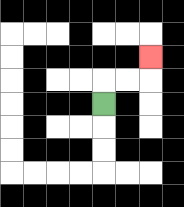{'start': '[4, 4]', 'end': '[6, 2]', 'path_directions': 'U,R,R,U', 'path_coordinates': '[[4, 4], [4, 3], [5, 3], [6, 3], [6, 2]]'}